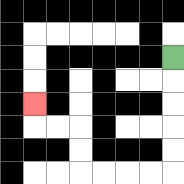{'start': '[7, 2]', 'end': '[1, 4]', 'path_directions': 'D,D,D,D,D,L,L,L,L,U,U,L,L,U', 'path_coordinates': '[[7, 2], [7, 3], [7, 4], [7, 5], [7, 6], [7, 7], [6, 7], [5, 7], [4, 7], [3, 7], [3, 6], [3, 5], [2, 5], [1, 5], [1, 4]]'}